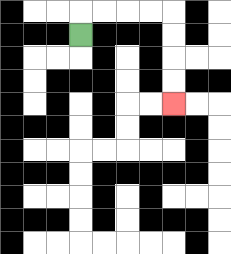{'start': '[3, 1]', 'end': '[7, 4]', 'path_directions': 'U,R,R,R,R,D,D,D,D', 'path_coordinates': '[[3, 1], [3, 0], [4, 0], [5, 0], [6, 0], [7, 0], [7, 1], [7, 2], [7, 3], [7, 4]]'}